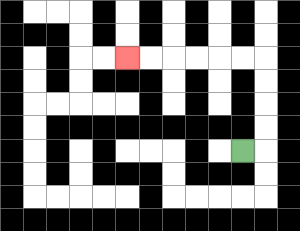{'start': '[10, 6]', 'end': '[5, 2]', 'path_directions': 'R,U,U,U,U,L,L,L,L,L,L', 'path_coordinates': '[[10, 6], [11, 6], [11, 5], [11, 4], [11, 3], [11, 2], [10, 2], [9, 2], [8, 2], [7, 2], [6, 2], [5, 2]]'}